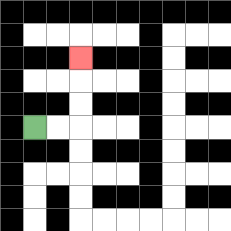{'start': '[1, 5]', 'end': '[3, 2]', 'path_directions': 'R,R,U,U,U', 'path_coordinates': '[[1, 5], [2, 5], [3, 5], [3, 4], [3, 3], [3, 2]]'}